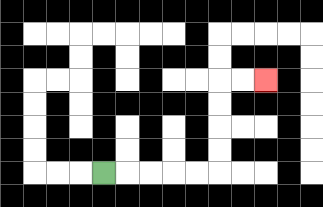{'start': '[4, 7]', 'end': '[11, 3]', 'path_directions': 'R,R,R,R,R,U,U,U,U,R,R', 'path_coordinates': '[[4, 7], [5, 7], [6, 7], [7, 7], [8, 7], [9, 7], [9, 6], [9, 5], [9, 4], [9, 3], [10, 3], [11, 3]]'}